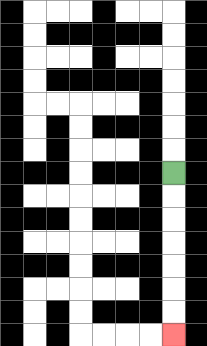{'start': '[7, 7]', 'end': '[7, 14]', 'path_directions': 'D,D,D,D,D,D,D', 'path_coordinates': '[[7, 7], [7, 8], [7, 9], [7, 10], [7, 11], [7, 12], [7, 13], [7, 14]]'}